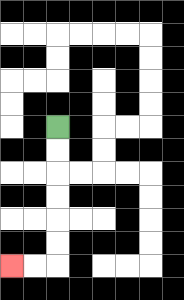{'start': '[2, 5]', 'end': '[0, 11]', 'path_directions': 'D,D,D,D,D,D,L,L', 'path_coordinates': '[[2, 5], [2, 6], [2, 7], [2, 8], [2, 9], [2, 10], [2, 11], [1, 11], [0, 11]]'}